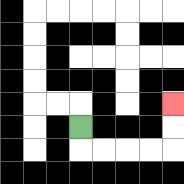{'start': '[3, 5]', 'end': '[7, 4]', 'path_directions': 'D,R,R,R,R,U,U', 'path_coordinates': '[[3, 5], [3, 6], [4, 6], [5, 6], [6, 6], [7, 6], [7, 5], [7, 4]]'}